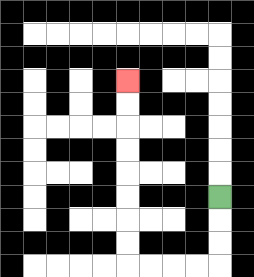{'start': '[9, 8]', 'end': '[5, 3]', 'path_directions': 'D,D,D,L,L,L,L,U,U,U,U,U,U,U,U', 'path_coordinates': '[[9, 8], [9, 9], [9, 10], [9, 11], [8, 11], [7, 11], [6, 11], [5, 11], [5, 10], [5, 9], [5, 8], [5, 7], [5, 6], [5, 5], [5, 4], [5, 3]]'}